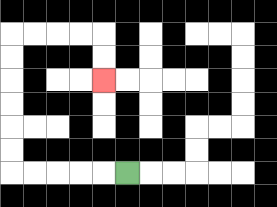{'start': '[5, 7]', 'end': '[4, 3]', 'path_directions': 'L,L,L,L,L,U,U,U,U,U,U,R,R,R,R,D,D', 'path_coordinates': '[[5, 7], [4, 7], [3, 7], [2, 7], [1, 7], [0, 7], [0, 6], [0, 5], [0, 4], [0, 3], [0, 2], [0, 1], [1, 1], [2, 1], [3, 1], [4, 1], [4, 2], [4, 3]]'}